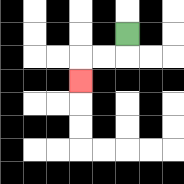{'start': '[5, 1]', 'end': '[3, 3]', 'path_directions': 'D,L,L,D', 'path_coordinates': '[[5, 1], [5, 2], [4, 2], [3, 2], [3, 3]]'}